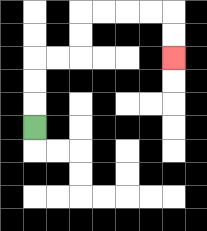{'start': '[1, 5]', 'end': '[7, 2]', 'path_directions': 'U,U,U,R,R,U,U,R,R,R,R,D,D', 'path_coordinates': '[[1, 5], [1, 4], [1, 3], [1, 2], [2, 2], [3, 2], [3, 1], [3, 0], [4, 0], [5, 0], [6, 0], [7, 0], [7, 1], [7, 2]]'}